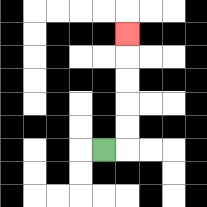{'start': '[4, 6]', 'end': '[5, 1]', 'path_directions': 'R,U,U,U,U,U', 'path_coordinates': '[[4, 6], [5, 6], [5, 5], [5, 4], [5, 3], [5, 2], [5, 1]]'}